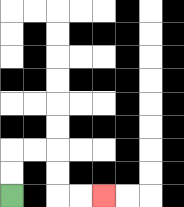{'start': '[0, 8]', 'end': '[4, 8]', 'path_directions': 'U,U,R,R,D,D,R,R', 'path_coordinates': '[[0, 8], [0, 7], [0, 6], [1, 6], [2, 6], [2, 7], [2, 8], [3, 8], [4, 8]]'}